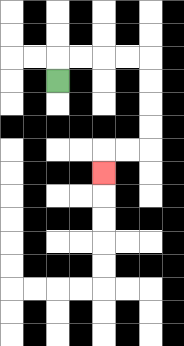{'start': '[2, 3]', 'end': '[4, 7]', 'path_directions': 'U,R,R,R,R,D,D,D,D,L,L,D', 'path_coordinates': '[[2, 3], [2, 2], [3, 2], [4, 2], [5, 2], [6, 2], [6, 3], [6, 4], [6, 5], [6, 6], [5, 6], [4, 6], [4, 7]]'}